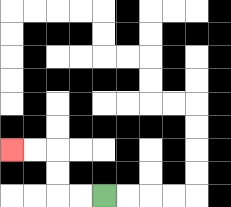{'start': '[4, 8]', 'end': '[0, 6]', 'path_directions': 'L,L,U,U,L,L', 'path_coordinates': '[[4, 8], [3, 8], [2, 8], [2, 7], [2, 6], [1, 6], [0, 6]]'}